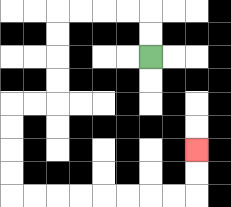{'start': '[6, 2]', 'end': '[8, 6]', 'path_directions': 'U,U,L,L,L,L,D,D,D,D,L,L,D,D,D,D,R,R,R,R,R,R,R,R,U,U', 'path_coordinates': '[[6, 2], [6, 1], [6, 0], [5, 0], [4, 0], [3, 0], [2, 0], [2, 1], [2, 2], [2, 3], [2, 4], [1, 4], [0, 4], [0, 5], [0, 6], [0, 7], [0, 8], [1, 8], [2, 8], [3, 8], [4, 8], [5, 8], [6, 8], [7, 8], [8, 8], [8, 7], [8, 6]]'}